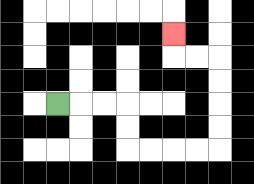{'start': '[2, 4]', 'end': '[7, 1]', 'path_directions': 'R,R,R,D,D,R,R,R,R,U,U,U,U,L,L,U', 'path_coordinates': '[[2, 4], [3, 4], [4, 4], [5, 4], [5, 5], [5, 6], [6, 6], [7, 6], [8, 6], [9, 6], [9, 5], [9, 4], [9, 3], [9, 2], [8, 2], [7, 2], [7, 1]]'}